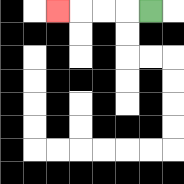{'start': '[6, 0]', 'end': '[2, 0]', 'path_directions': 'L,L,L,L', 'path_coordinates': '[[6, 0], [5, 0], [4, 0], [3, 0], [2, 0]]'}